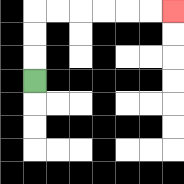{'start': '[1, 3]', 'end': '[7, 0]', 'path_directions': 'U,U,U,R,R,R,R,R,R', 'path_coordinates': '[[1, 3], [1, 2], [1, 1], [1, 0], [2, 0], [3, 0], [4, 0], [5, 0], [6, 0], [7, 0]]'}